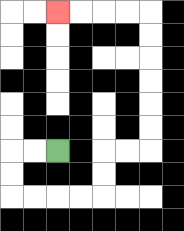{'start': '[2, 6]', 'end': '[2, 0]', 'path_directions': 'L,L,D,D,R,R,R,R,U,U,R,R,U,U,U,U,U,U,L,L,L,L', 'path_coordinates': '[[2, 6], [1, 6], [0, 6], [0, 7], [0, 8], [1, 8], [2, 8], [3, 8], [4, 8], [4, 7], [4, 6], [5, 6], [6, 6], [6, 5], [6, 4], [6, 3], [6, 2], [6, 1], [6, 0], [5, 0], [4, 0], [3, 0], [2, 0]]'}